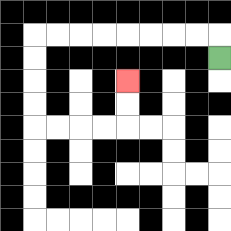{'start': '[9, 2]', 'end': '[5, 3]', 'path_directions': 'U,L,L,L,L,L,L,L,L,D,D,D,D,R,R,R,R,U,U', 'path_coordinates': '[[9, 2], [9, 1], [8, 1], [7, 1], [6, 1], [5, 1], [4, 1], [3, 1], [2, 1], [1, 1], [1, 2], [1, 3], [1, 4], [1, 5], [2, 5], [3, 5], [4, 5], [5, 5], [5, 4], [5, 3]]'}